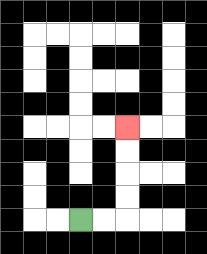{'start': '[3, 9]', 'end': '[5, 5]', 'path_directions': 'R,R,U,U,U,U', 'path_coordinates': '[[3, 9], [4, 9], [5, 9], [5, 8], [5, 7], [5, 6], [5, 5]]'}